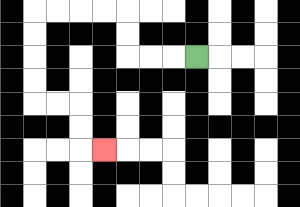{'start': '[8, 2]', 'end': '[4, 6]', 'path_directions': 'L,L,L,U,U,L,L,L,L,D,D,D,D,R,R,D,D,R', 'path_coordinates': '[[8, 2], [7, 2], [6, 2], [5, 2], [5, 1], [5, 0], [4, 0], [3, 0], [2, 0], [1, 0], [1, 1], [1, 2], [1, 3], [1, 4], [2, 4], [3, 4], [3, 5], [3, 6], [4, 6]]'}